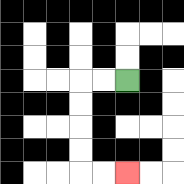{'start': '[5, 3]', 'end': '[5, 7]', 'path_directions': 'L,L,D,D,D,D,R,R', 'path_coordinates': '[[5, 3], [4, 3], [3, 3], [3, 4], [3, 5], [3, 6], [3, 7], [4, 7], [5, 7]]'}